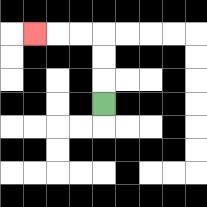{'start': '[4, 4]', 'end': '[1, 1]', 'path_directions': 'U,U,U,L,L,L', 'path_coordinates': '[[4, 4], [4, 3], [4, 2], [4, 1], [3, 1], [2, 1], [1, 1]]'}